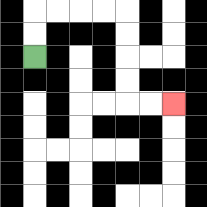{'start': '[1, 2]', 'end': '[7, 4]', 'path_directions': 'U,U,R,R,R,R,D,D,D,D,R,R', 'path_coordinates': '[[1, 2], [1, 1], [1, 0], [2, 0], [3, 0], [4, 0], [5, 0], [5, 1], [5, 2], [5, 3], [5, 4], [6, 4], [7, 4]]'}